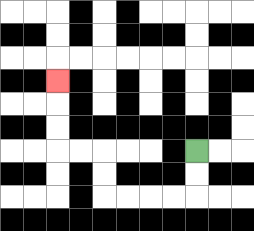{'start': '[8, 6]', 'end': '[2, 3]', 'path_directions': 'D,D,L,L,L,L,U,U,L,L,U,U,U', 'path_coordinates': '[[8, 6], [8, 7], [8, 8], [7, 8], [6, 8], [5, 8], [4, 8], [4, 7], [4, 6], [3, 6], [2, 6], [2, 5], [2, 4], [2, 3]]'}